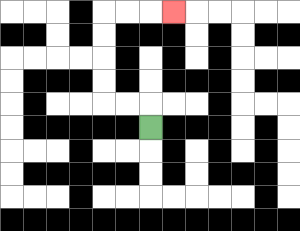{'start': '[6, 5]', 'end': '[7, 0]', 'path_directions': 'U,L,L,U,U,U,U,R,R,R', 'path_coordinates': '[[6, 5], [6, 4], [5, 4], [4, 4], [4, 3], [4, 2], [4, 1], [4, 0], [5, 0], [6, 0], [7, 0]]'}